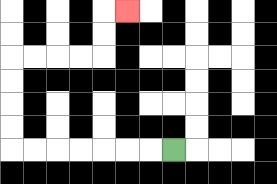{'start': '[7, 6]', 'end': '[5, 0]', 'path_directions': 'L,L,L,L,L,L,L,U,U,U,U,R,R,R,R,U,U,R', 'path_coordinates': '[[7, 6], [6, 6], [5, 6], [4, 6], [3, 6], [2, 6], [1, 6], [0, 6], [0, 5], [0, 4], [0, 3], [0, 2], [1, 2], [2, 2], [3, 2], [4, 2], [4, 1], [4, 0], [5, 0]]'}